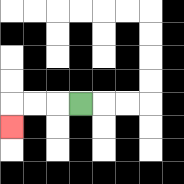{'start': '[3, 4]', 'end': '[0, 5]', 'path_directions': 'L,L,L,D', 'path_coordinates': '[[3, 4], [2, 4], [1, 4], [0, 4], [0, 5]]'}